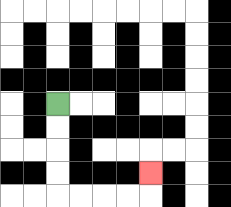{'start': '[2, 4]', 'end': '[6, 7]', 'path_directions': 'D,D,D,D,R,R,R,R,U', 'path_coordinates': '[[2, 4], [2, 5], [2, 6], [2, 7], [2, 8], [3, 8], [4, 8], [5, 8], [6, 8], [6, 7]]'}